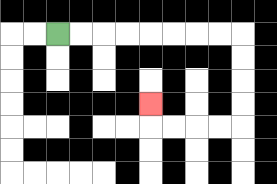{'start': '[2, 1]', 'end': '[6, 4]', 'path_directions': 'R,R,R,R,R,R,R,R,D,D,D,D,L,L,L,L,U', 'path_coordinates': '[[2, 1], [3, 1], [4, 1], [5, 1], [6, 1], [7, 1], [8, 1], [9, 1], [10, 1], [10, 2], [10, 3], [10, 4], [10, 5], [9, 5], [8, 5], [7, 5], [6, 5], [6, 4]]'}